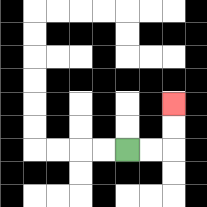{'start': '[5, 6]', 'end': '[7, 4]', 'path_directions': 'R,R,U,U', 'path_coordinates': '[[5, 6], [6, 6], [7, 6], [7, 5], [7, 4]]'}